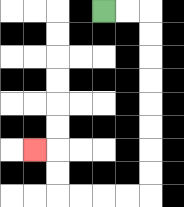{'start': '[4, 0]', 'end': '[1, 6]', 'path_directions': 'R,R,D,D,D,D,D,D,D,D,L,L,L,L,U,U,L', 'path_coordinates': '[[4, 0], [5, 0], [6, 0], [6, 1], [6, 2], [6, 3], [6, 4], [6, 5], [6, 6], [6, 7], [6, 8], [5, 8], [4, 8], [3, 8], [2, 8], [2, 7], [2, 6], [1, 6]]'}